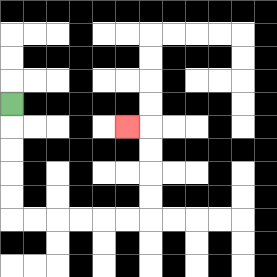{'start': '[0, 4]', 'end': '[5, 5]', 'path_directions': 'D,D,D,D,D,R,R,R,R,R,R,U,U,U,U,L', 'path_coordinates': '[[0, 4], [0, 5], [0, 6], [0, 7], [0, 8], [0, 9], [1, 9], [2, 9], [3, 9], [4, 9], [5, 9], [6, 9], [6, 8], [6, 7], [6, 6], [6, 5], [5, 5]]'}